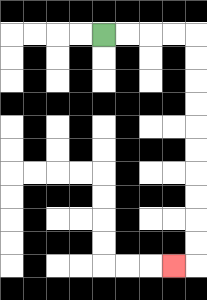{'start': '[4, 1]', 'end': '[7, 11]', 'path_directions': 'R,R,R,R,D,D,D,D,D,D,D,D,D,D,L', 'path_coordinates': '[[4, 1], [5, 1], [6, 1], [7, 1], [8, 1], [8, 2], [8, 3], [8, 4], [8, 5], [8, 6], [8, 7], [8, 8], [8, 9], [8, 10], [8, 11], [7, 11]]'}